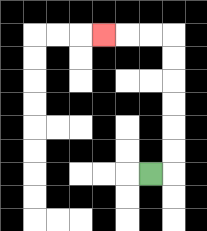{'start': '[6, 7]', 'end': '[4, 1]', 'path_directions': 'R,U,U,U,U,U,U,L,L,L', 'path_coordinates': '[[6, 7], [7, 7], [7, 6], [7, 5], [7, 4], [7, 3], [7, 2], [7, 1], [6, 1], [5, 1], [4, 1]]'}